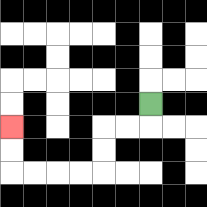{'start': '[6, 4]', 'end': '[0, 5]', 'path_directions': 'D,L,L,D,D,L,L,L,L,U,U', 'path_coordinates': '[[6, 4], [6, 5], [5, 5], [4, 5], [4, 6], [4, 7], [3, 7], [2, 7], [1, 7], [0, 7], [0, 6], [0, 5]]'}